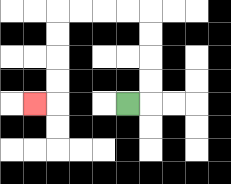{'start': '[5, 4]', 'end': '[1, 4]', 'path_directions': 'R,U,U,U,U,L,L,L,L,D,D,D,D,L', 'path_coordinates': '[[5, 4], [6, 4], [6, 3], [6, 2], [6, 1], [6, 0], [5, 0], [4, 0], [3, 0], [2, 0], [2, 1], [2, 2], [2, 3], [2, 4], [1, 4]]'}